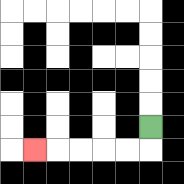{'start': '[6, 5]', 'end': '[1, 6]', 'path_directions': 'D,L,L,L,L,L', 'path_coordinates': '[[6, 5], [6, 6], [5, 6], [4, 6], [3, 6], [2, 6], [1, 6]]'}